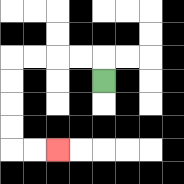{'start': '[4, 3]', 'end': '[2, 6]', 'path_directions': 'U,L,L,L,L,D,D,D,D,R,R', 'path_coordinates': '[[4, 3], [4, 2], [3, 2], [2, 2], [1, 2], [0, 2], [0, 3], [0, 4], [0, 5], [0, 6], [1, 6], [2, 6]]'}